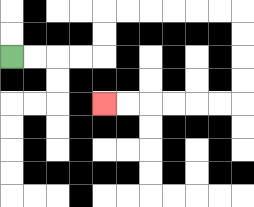{'start': '[0, 2]', 'end': '[4, 4]', 'path_directions': 'R,R,R,R,U,U,R,R,R,R,R,R,D,D,D,D,L,L,L,L,L,L', 'path_coordinates': '[[0, 2], [1, 2], [2, 2], [3, 2], [4, 2], [4, 1], [4, 0], [5, 0], [6, 0], [7, 0], [8, 0], [9, 0], [10, 0], [10, 1], [10, 2], [10, 3], [10, 4], [9, 4], [8, 4], [7, 4], [6, 4], [5, 4], [4, 4]]'}